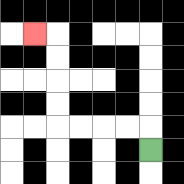{'start': '[6, 6]', 'end': '[1, 1]', 'path_directions': 'U,L,L,L,L,U,U,U,U,L', 'path_coordinates': '[[6, 6], [6, 5], [5, 5], [4, 5], [3, 5], [2, 5], [2, 4], [2, 3], [2, 2], [2, 1], [1, 1]]'}